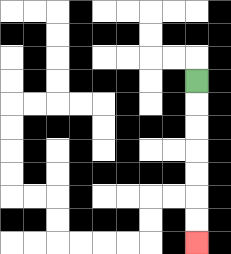{'start': '[8, 3]', 'end': '[8, 10]', 'path_directions': 'D,D,D,D,D,D,D', 'path_coordinates': '[[8, 3], [8, 4], [8, 5], [8, 6], [8, 7], [8, 8], [8, 9], [8, 10]]'}